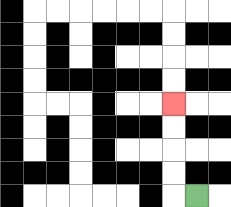{'start': '[8, 8]', 'end': '[7, 4]', 'path_directions': 'L,U,U,U,U', 'path_coordinates': '[[8, 8], [7, 8], [7, 7], [7, 6], [7, 5], [7, 4]]'}